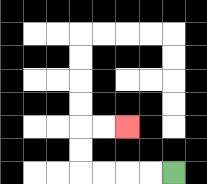{'start': '[7, 7]', 'end': '[5, 5]', 'path_directions': 'L,L,L,L,U,U,R,R', 'path_coordinates': '[[7, 7], [6, 7], [5, 7], [4, 7], [3, 7], [3, 6], [3, 5], [4, 5], [5, 5]]'}